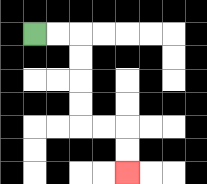{'start': '[1, 1]', 'end': '[5, 7]', 'path_directions': 'R,R,D,D,D,D,R,R,D,D', 'path_coordinates': '[[1, 1], [2, 1], [3, 1], [3, 2], [3, 3], [3, 4], [3, 5], [4, 5], [5, 5], [5, 6], [5, 7]]'}